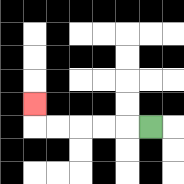{'start': '[6, 5]', 'end': '[1, 4]', 'path_directions': 'L,L,L,L,L,U', 'path_coordinates': '[[6, 5], [5, 5], [4, 5], [3, 5], [2, 5], [1, 5], [1, 4]]'}